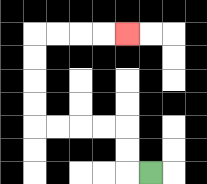{'start': '[6, 7]', 'end': '[5, 1]', 'path_directions': 'L,U,U,L,L,L,L,U,U,U,U,R,R,R,R', 'path_coordinates': '[[6, 7], [5, 7], [5, 6], [5, 5], [4, 5], [3, 5], [2, 5], [1, 5], [1, 4], [1, 3], [1, 2], [1, 1], [2, 1], [3, 1], [4, 1], [5, 1]]'}